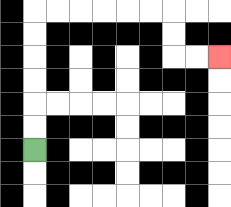{'start': '[1, 6]', 'end': '[9, 2]', 'path_directions': 'U,U,U,U,U,U,R,R,R,R,R,R,D,D,R,R', 'path_coordinates': '[[1, 6], [1, 5], [1, 4], [1, 3], [1, 2], [1, 1], [1, 0], [2, 0], [3, 0], [4, 0], [5, 0], [6, 0], [7, 0], [7, 1], [7, 2], [8, 2], [9, 2]]'}